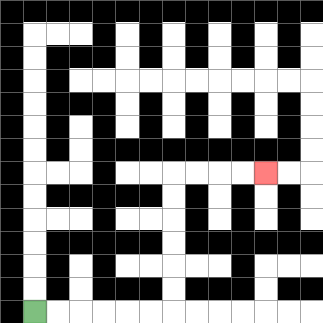{'start': '[1, 13]', 'end': '[11, 7]', 'path_directions': 'R,R,R,R,R,R,U,U,U,U,U,U,R,R,R,R', 'path_coordinates': '[[1, 13], [2, 13], [3, 13], [4, 13], [5, 13], [6, 13], [7, 13], [7, 12], [7, 11], [7, 10], [7, 9], [7, 8], [7, 7], [8, 7], [9, 7], [10, 7], [11, 7]]'}